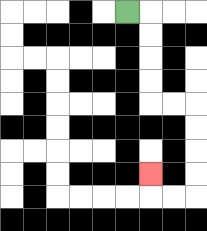{'start': '[5, 0]', 'end': '[6, 7]', 'path_directions': 'R,D,D,D,D,R,R,D,D,D,D,L,L,U', 'path_coordinates': '[[5, 0], [6, 0], [6, 1], [6, 2], [6, 3], [6, 4], [7, 4], [8, 4], [8, 5], [8, 6], [8, 7], [8, 8], [7, 8], [6, 8], [6, 7]]'}